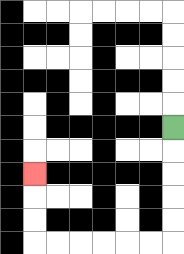{'start': '[7, 5]', 'end': '[1, 7]', 'path_directions': 'D,D,D,D,D,L,L,L,L,L,L,U,U,U', 'path_coordinates': '[[7, 5], [7, 6], [7, 7], [7, 8], [7, 9], [7, 10], [6, 10], [5, 10], [4, 10], [3, 10], [2, 10], [1, 10], [1, 9], [1, 8], [1, 7]]'}